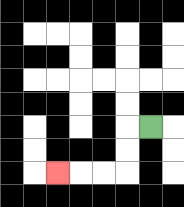{'start': '[6, 5]', 'end': '[2, 7]', 'path_directions': 'L,D,D,L,L,L', 'path_coordinates': '[[6, 5], [5, 5], [5, 6], [5, 7], [4, 7], [3, 7], [2, 7]]'}